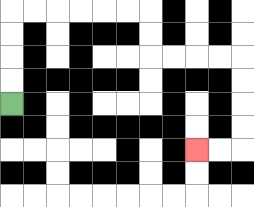{'start': '[0, 4]', 'end': '[8, 6]', 'path_directions': 'U,U,U,U,R,R,R,R,R,R,D,D,R,R,R,R,D,D,D,D,L,L', 'path_coordinates': '[[0, 4], [0, 3], [0, 2], [0, 1], [0, 0], [1, 0], [2, 0], [3, 0], [4, 0], [5, 0], [6, 0], [6, 1], [6, 2], [7, 2], [8, 2], [9, 2], [10, 2], [10, 3], [10, 4], [10, 5], [10, 6], [9, 6], [8, 6]]'}